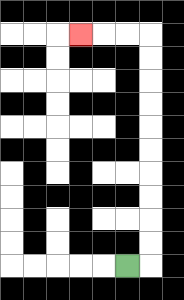{'start': '[5, 11]', 'end': '[3, 1]', 'path_directions': 'R,U,U,U,U,U,U,U,U,U,U,L,L,L', 'path_coordinates': '[[5, 11], [6, 11], [6, 10], [6, 9], [6, 8], [6, 7], [6, 6], [6, 5], [6, 4], [6, 3], [6, 2], [6, 1], [5, 1], [4, 1], [3, 1]]'}